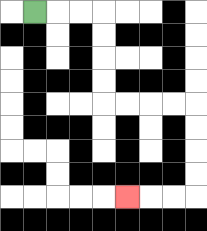{'start': '[1, 0]', 'end': '[5, 8]', 'path_directions': 'R,R,R,D,D,D,D,R,R,R,R,D,D,D,D,L,L,L', 'path_coordinates': '[[1, 0], [2, 0], [3, 0], [4, 0], [4, 1], [4, 2], [4, 3], [4, 4], [5, 4], [6, 4], [7, 4], [8, 4], [8, 5], [8, 6], [8, 7], [8, 8], [7, 8], [6, 8], [5, 8]]'}